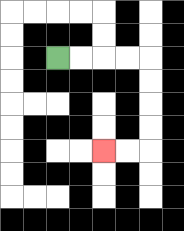{'start': '[2, 2]', 'end': '[4, 6]', 'path_directions': 'R,R,R,R,D,D,D,D,L,L', 'path_coordinates': '[[2, 2], [3, 2], [4, 2], [5, 2], [6, 2], [6, 3], [6, 4], [6, 5], [6, 6], [5, 6], [4, 6]]'}